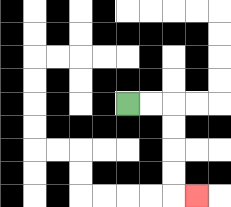{'start': '[5, 4]', 'end': '[8, 8]', 'path_directions': 'R,R,D,D,D,D,R', 'path_coordinates': '[[5, 4], [6, 4], [7, 4], [7, 5], [7, 6], [7, 7], [7, 8], [8, 8]]'}